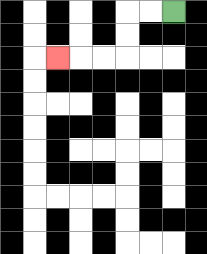{'start': '[7, 0]', 'end': '[2, 2]', 'path_directions': 'L,L,D,D,L,L,L', 'path_coordinates': '[[7, 0], [6, 0], [5, 0], [5, 1], [5, 2], [4, 2], [3, 2], [2, 2]]'}